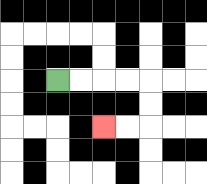{'start': '[2, 3]', 'end': '[4, 5]', 'path_directions': 'R,R,R,R,D,D,L,L', 'path_coordinates': '[[2, 3], [3, 3], [4, 3], [5, 3], [6, 3], [6, 4], [6, 5], [5, 5], [4, 5]]'}